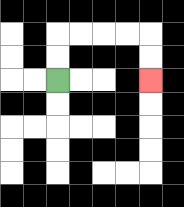{'start': '[2, 3]', 'end': '[6, 3]', 'path_directions': 'U,U,R,R,R,R,D,D', 'path_coordinates': '[[2, 3], [2, 2], [2, 1], [3, 1], [4, 1], [5, 1], [6, 1], [6, 2], [6, 3]]'}